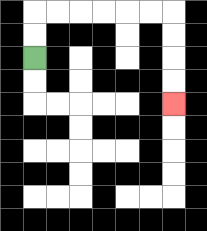{'start': '[1, 2]', 'end': '[7, 4]', 'path_directions': 'U,U,R,R,R,R,R,R,D,D,D,D', 'path_coordinates': '[[1, 2], [1, 1], [1, 0], [2, 0], [3, 0], [4, 0], [5, 0], [6, 0], [7, 0], [7, 1], [7, 2], [7, 3], [7, 4]]'}